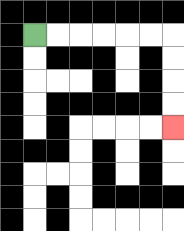{'start': '[1, 1]', 'end': '[7, 5]', 'path_directions': 'R,R,R,R,R,R,D,D,D,D', 'path_coordinates': '[[1, 1], [2, 1], [3, 1], [4, 1], [5, 1], [6, 1], [7, 1], [7, 2], [7, 3], [7, 4], [7, 5]]'}